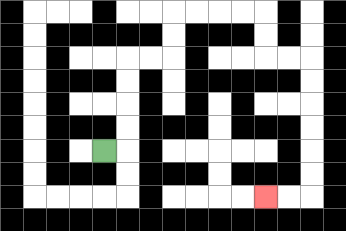{'start': '[4, 6]', 'end': '[11, 8]', 'path_directions': 'R,U,U,U,U,R,R,U,U,R,R,R,R,D,D,R,R,D,D,D,D,D,D,L,L', 'path_coordinates': '[[4, 6], [5, 6], [5, 5], [5, 4], [5, 3], [5, 2], [6, 2], [7, 2], [7, 1], [7, 0], [8, 0], [9, 0], [10, 0], [11, 0], [11, 1], [11, 2], [12, 2], [13, 2], [13, 3], [13, 4], [13, 5], [13, 6], [13, 7], [13, 8], [12, 8], [11, 8]]'}